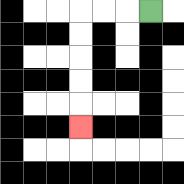{'start': '[6, 0]', 'end': '[3, 5]', 'path_directions': 'L,L,L,D,D,D,D,D', 'path_coordinates': '[[6, 0], [5, 0], [4, 0], [3, 0], [3, 1], [3, 2], [3, 3], [3, 4], [3, 5]]'}